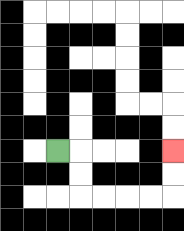{'start': '[2, 6]', 'end': '[7, 6]', 'path_directions': 'R,D,D,R,R,R,R,U,U', 'path_coordinates': '[[2, 6], [3, 6], [3, 7], [3, 8], [4, 8], [5, 8], [6, 8], [7, 8], [7, 7], [7, 6]]'}